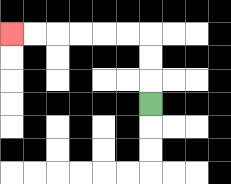{'start': '[6, 4]', 'end': '[0, 1]', 'path_directions': 'U,U,U,L,L,L,L,L,L', 'path_coordinates': '[[6, 4], [6, 3], [6, 2], [6, 1], [5, 1], [4, 1], [3, 1], [2, 1], [1, 1], [0, 1]]'}